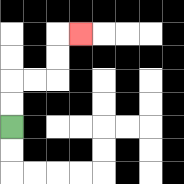{'start': '[0, 5]', 'end': '[3, 1]', 'path_directions': 'U,U,R,R,U,U,R', 'path_coordinates': '[[0, 5], [0, 4], [0, 3], [1, 3], [2, 3], [2, 2], [2, 1], [3, 1]]'}